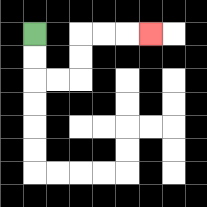{'start': '[1, 1]', 'end': '[6, 1]', 'path_directions': 'D,D,R,R,U,U,R,R,R', 'path_coordinates': '[[1, 1], [1, 2], [1, 3], [2, 3], [3, 3], [3, 2], [3, 1], [4, 1], [5, 1], [6, 1]]'}